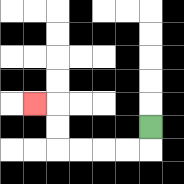{'start': '[6, 5]', 'end': '[1, 4]', 'path_directions': 'D,L,L,L,L,U,U,L', 'path_coordinates': '[[6, 5], [6, 6], [5, 6], [4, 6], [3, 6], [2, 6], [2, 5], [2, 4], [1, 4]]'}